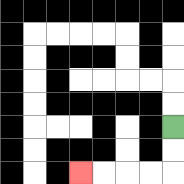{'start': '[7, 5]', 'end': '[3, 7]', 'path_directions': 'D,D,L,L,L,L', 'path_coordinates': '[[7, 5], [7, 6], [7, 7], [6, 7], [5, 7], [4, 7], [3, 7]]'}